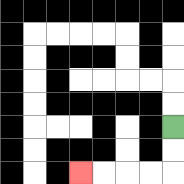{'start': '[7, 5]', 'end': '[3, 7]', 'path_directions': 'D,D,L,L,L,L', 'path_coordinates': '[[7, 5], [7, 6], [7, 7], [6, 7], [5, 7], [4, 7], [3, 7]]'}